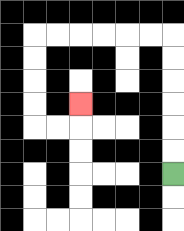{'start': '[7, 7]', 'end': '[3, 4]', 'path_directions': 'U,U,U,U,U,U,L,L,L,L,L,L,D,D,D,D,R,R,U', 'path_coordinates': '[[7, 7], [7, 6], [7, 5], [7, 4], [7, 3], [7, 2], [7, 1], [6, 1], [5, 1], [4, 1], [3, 1], [2, 1], [1, 1], [1, 2], [1, 3], [1, 4], [1, 5], [2, 5], [3, 5], [3, 4]]'}